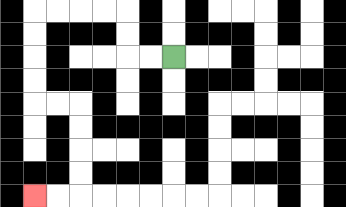{'start': '[7, 2]', 'end': '[1, 8]', 'path_directions': 'L,L,U,U,L,L,L,L,D,D,D,D,R,R,D,D,D,D,L,L', 'path_coordinates': '[[7, 2], [6, 2], [5, 2], [5, 1], [5, 0], [4, 0], [3, 0], [2, 0], [1, 0], [1, 1], [1, 2], [1, 3], [1, 4], [2, 4], [3, 4], [3, 5], [3, 6], [3, 7], [3, 8], [2, 8], [1, 8]]'}